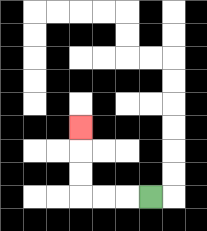{'start': '[6, 8]', 'end': '[3, 5]', 'path_directions': 'L,L,L,U,U,U', 'path_coordinates': '[[6, 8], [5, 8], [4, 8], [3, 8], [3, 7], [3, 6], [3, 5]]'}